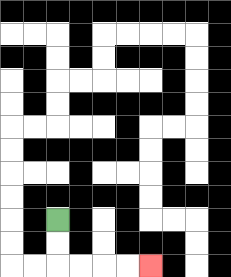{'start': '[2, 9]', 'end': '[6, 11]', 'path_directions': 'D,D,R,R,R,R', 'path_coordinates': '[[2, 9], [2, 10], [2, 11], [3, 11], [4, 11], [5, 11], [6, 11]]'}